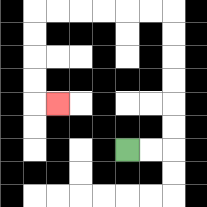{'start': '[5, 6]', 'end': '[2, 4]', 'path_directions': 'R,R,U,U,U,U,U,U,L,L,L,L,L,L,D,D,D,D,R', 'path_coordinates': '[[5, 6], [6, 6], [7, 6], [7, 5], [7, 4], [7, 3], [7, 2], [7, 1], [7, 0], [6, 0], [5, 0], [4, 0], [3, 0], [2, 0], [1, 0], [1, 1], [1, 2], [1, 3], [1, 4], [2, 4]]'}